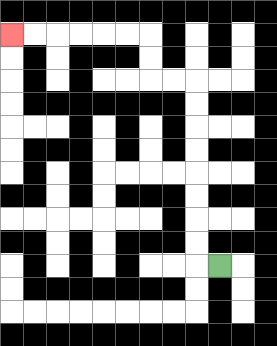{'start': '[9, 11]', 'end': '[0, 1]', 'path_directions': 'L,U,U,U,U,U,U,U,U,L,L,U,U,L,L,L,L,L,L', 'path_coordinates': '[[9, 11], [8, 11], [8, 10], [8, 9], [8, 8], [8, 7], [8, 6], [8, 5], [8, 4], [8, 3], [7, 3], [6, 3], [6, 2], [6, 1], [5, 1], [4, 1], [3, 1], [2, 1], [1, 1], [0, 1]]'}